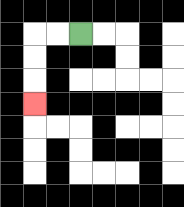{'start': '[3, 1]', 'end': '[1, 4]', 'path_directions': 'L,L,D,D,D', 'path_coordinates': '[[3, 1], [2, 1], [1, 1], [1, 2], [1, 3], [1, 4]]'}